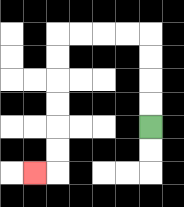{'start': '[6, 5]', 'end': '[1, 7]', 'path_directions': 'U,U,U,U,L,L,L,L,D,D,D,D,D,D,L', 'path_coordinates': '[[6, 5], [6, 4], [6, 3], [6, 2], [6, 1], [5, 1], [4, 1], [3, 1], [2, 1], [2, 2], [2, 3], [2, 4], [2, 5], [2, 6], [2, 7], [1, 7]]'}